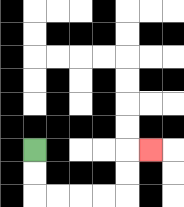{'start': '[1, 6]', 'end': '[6, 6]', 'path_directions': 'D,D,R,R,R,R,U,U,R', 'path_coordinates': '[[1, 6], [1, 7], [1, 8], [2, 8], [3, 8], [4, 8], [5, 8], [5, 7], [5, 6], [6, 6]]'}